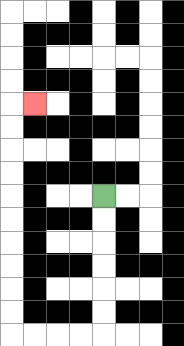{'start': '[4, 8]', 'end': '[1, 4]', 'path_directions': 'D,D,D,D,D,D,L,L,L,L,U,U,U,U,U,U,U,U,U,U,R', 'path_coordinates': '[[4, 8], [4, 9], [4, 10], [4, 11], [4, 12], [4, 13], [4, 14], [3, 14], [2, 14], [1, 14], [0, 14], [0, 13], [0, 12], [0, 11], [0, 10], [0, 9], [0, 8], [0, 7], [0, 6], [0, 5], [0, 4], [1, 4]]'}